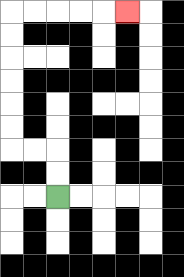{'start': '[2, 8]', 'end': '[5, 0]', 'path_directions': 'U,U,L,L,U,U,U,U,U,U,R,R,R,R,R', 'path_coordinates': '[[2, 8], [2, 7], [2, 6], [1, 6], [0, 6], [0, 5], [0, 4], [0, 3], [0, 2], [0, 1], [0, 0], [1, 0], [2, 0], [3, 0], [4, 0], [5, 0]]'}